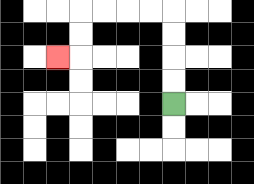{'start': '[7, 4]', 'end': '[2, 2]', 'path_directions': 'U,U,U,U,L,L,L,L,D,D,L', 'path_coordinates': '[[7, 4], [7, 3], [7, 2], [7, 1], [7, 0], [6, 0], [5, 0], [4, 0], [3, 0], [3, 1], [3, 2], [2, 2]]'}